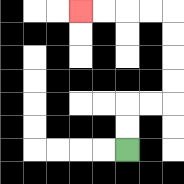{'start': '[5, 6]', 'end': '[3, 0]', 'path_directions': 'U,U,R,R,U,U,U,U,L,L,L,L', 'path_coordinates': '[[5, 6], [5, 5], [5, 4], [6, 4], [7, 4], [7, 3], [7, 2], [7, 1], [7, 0], [6, 0], [5, 0], [4, 0], [3, 0]]'}